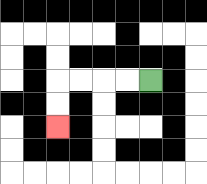{'start': '[6, 3]', 'end': '[2, 5]', 'path_directions': 'L,L,L,L,D,D', 'path_coordinates': '[[6, 3], [5, 3], [4, 3], [3, 3], [2, 3], [2, 4], [2, 5]]'}